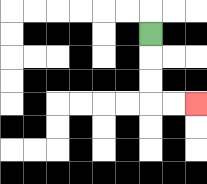{'start': '[6, 1]', 'end': '[8, 4]', 'path_directions': 'D,D,D,R,R', 'path_coordinates': '[[6, 1], [6, 2], [6, 3], [6, 4], [7, 4], [8, 4]]'}